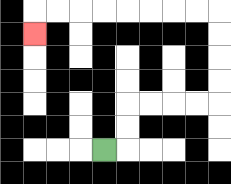{'start': '[4, 6]', 'end': '[1, 1]', 'path_directions': 'R,U,U,R,R,R,R,U,U,U,U,L,L,L,L,L,L,L,L,D', 'path_coordinates': '[[4, 6], [5, 6], [5, 5], [5, 4], [6, 4], [7, 4], [8, 4], [9, 4], [9, 3], [9, 2], [9, 1], [9, 0], [8, 0], [7, 0], [6, 0], [5, 0], [4, 0], [3, 0], [2, 0], [1, 0], [1, 1]]'}